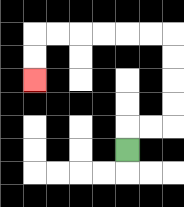{'start': '[5, 6]', 'end': '[1, 3]', 'path_directions': 'U,R,R,U,U,U,U,L,L,L,L,L,L,D,D', 'path_coordinates': '[[5, 6], [5, 5], [6, 5], [7, 5], [7, 4], [7, 3], [7, 2], [7, 1], [6, 1], [5, 1], [4, 1], [3, 1], [2, 1], [1, 1], [1, 2], [1, 3]]'}